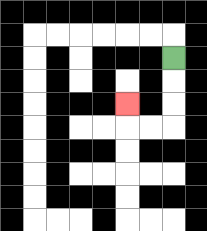{'start': '[7, 2]', 'end': '[5, 4]', 'path_directions': 'D,D,D,L,L,U', 'path_coordinates': '[[7, 2], [7, 3], [7, 4], [7, 5], [6, 5], [5, 5], [5, 4]]'}